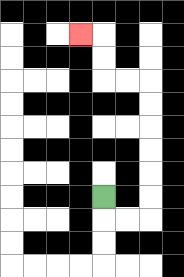{'start': '[4, 8]', 'end': '[3, 1]', 'path_directions': 'D,R,R,U,U,U,U,U,U,L,L,U,U,L', 'path_coordinates': '[[4, 8], [4, 9], [5, 9], [6, 9], [6, 8], [6, 7], [6, 6], [6, 5], [6, 4], [6, 3], [5, 3], [4, 3], [4, 2], [4, 1], [3, 1]]'}